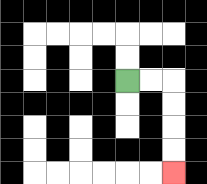{'start': '[5, 3]', 'end': '[7, 7]', 'path_directions': 'R,R,D,D,D,D', 'path_coordinates': '[[5, 3], [6, 3], [7, 3], [7, 4], [7, 5], [7, 6], [7, 7]]'}